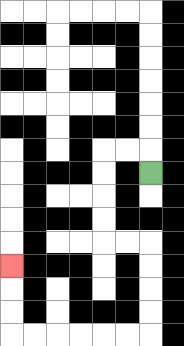{'start': '[6, 7]', 'end': '[0, 11]', 'path_directions': 'U,L,L,D,D,D,D,R,R,D,D,D,D,L,L,L,L,L,L,U,U,U', 'path_coordinates': '[[6, 7], [6, 6], [5, 6], [4, 6], [4, 7], [4, 8], [4, 9], [4, 10], [5, 10], [6, 10], [6, 11], [6, 12], [6, 13], [6, 14], [5, 14], [4, 14], [3, 14], [2, 14], [1, 14], [0, 14], [0, 13], [0, 12], [0, 11]]'}